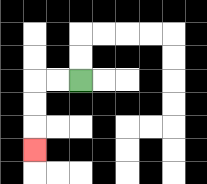{'start': '[3, 3]', 'end': '[1, 6]', 'path_directions': 'L,L,D,D,D', 'path_coordinates': '[[3, 3], [2, 3], [1, 3], [1, 4], [1, 5], [1, 6]]'}